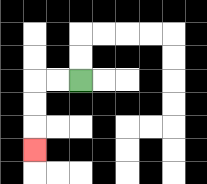{'start': '[3, 3]', 'end': '[1, 6]', 'path_directions': 'L,L,D,D,D', 'path_coordinates': '[[3, 3], [2, 3], [1, 3], [1, 4], [1, 5], [1, 6]]'}